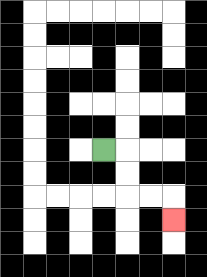{'start': '[4, 6]', 'end': '[7, 9]', 'path_directions': 'R,D,D,R,R,D', 'path_coordinates': '[[4, 6], [5, 6], [5, 7], [5, 8], [6, 8], [7, 8], [7, 9]]'}